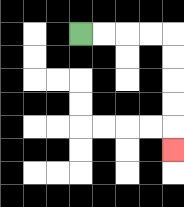{'start': '[3, 1]', 'end': '[7, 6]', 'path_directions': 'R,R,R,R,D,D,D,D,D', 'path_coordinates': '[[3, 1], [4, 1], [5, 1], [6, 1], [7, 1], [7, 2], [7, 3], [7, 4], [7, 5], [7, 6]]'}